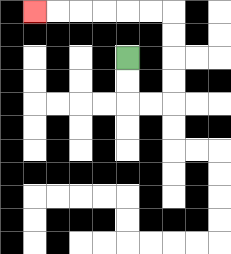{'start': '[5, 2]', 'end': '[1, 0]', 'path_directions': 'D,D,R,R,U,U,U,U,L,L,L,L,L,L', 'path_coordinates': '[[5, 2], [5, 3], [5, 4], [6, 4], [7, 4], [7, 3], [7, 2], [7, 1], [7, 0], [6, 0], [5, 0], [4, 0], [3, 0], [2, 0], [1, 0]]'}